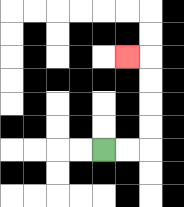{'start': '[4, 6]', 'end': '[5, 2]', 'path_directions': 'R,R,U,U,U,U,L', 'path_coordinates': '[[4, 6], [5, 6], [6, 6], [6, 5], [6, 4], [6, 3], [6, 2], [5, 2]]'}